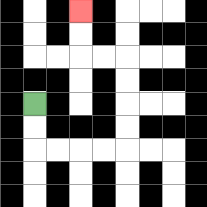{'start': '[1, 4]', 'end': '[3, 0]', 'path_directions': 'D,D,R,R,R,R,U,U,U,U,L,L,U,U', 'path_coordinates': '[[1, 4], [1, 5], [1, 6], [2, 6], [3, 6], [4, 6], [5, 6], [5, 5], [5, 4], [5, 3], [5, 2], [4, 2], [3, 2], [3, 1], [3, 0]]'}